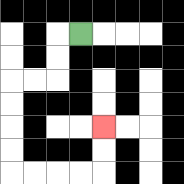{'start': '[3, 1]', 'end': '[4, 5]', 'path_directions': 'L,D,D,L,L,D,D,D,D,R,R,R,R,U,U', 'path_coordinates': '[[3, 1], [2, 1], [2, 2], [2, 3], [1, 3], [0, 3], [0, 4], [0, 5], [0, 6], [0, 7], [1, 7], [2, 7], [3, 7], [4, 7], [4, 6], [4, 5]]'}